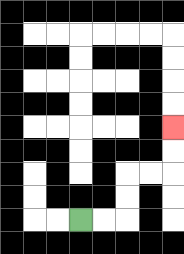{'start': '[3, 9]', 'end': '[7, 5]', 'path_directions': 'R,R,U,U,R,R,U,U', 'path_coordinates': '[[3, 9], [4, 9], [5, 9], [5, 8], [5, 7], [6, 7], [7, 7], [7, 6], [7, 5]]'}